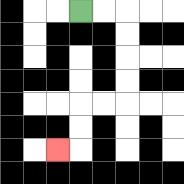{'start': '[3, 0]', 'end': '[2, 6]', 'path_directions': 'R,R,D,D,D,D,L,L,D,D,L', 'path_coordinates': '[[3, 0], [4, 0], [5, 0], [5, 1], [5, 2], [5, 3], [5, 4], [4, 4], [3, 4], [3, 5], [3, 6], [2, 6]]'}